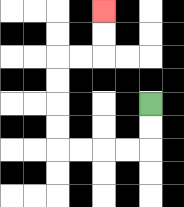{'start': '[6, 4]', 'end': '[4, 0]', 'path_directions': 'D,D,L,L,L,L,U,U,U,U,R,R,U,U', 'path_coordinates': '[[6, 4], [6, 5], [6, 6], [5, 6], [4, 6], [3, 6], [2, 6], [2, 5], [2, 4], [2, 3], [2, 2], [3, 2], [4, 2], [4, 1], [4, 0]]'}